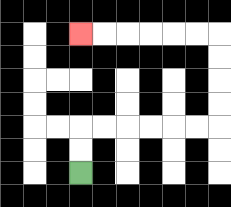{'start': '[3, 7]', 'end': '[3, 1]', 'path_directions': 'U,U,R,R,R,R,R,R,U,U,U,U,L,L,L,L,L,L', 'path_coordinates': '[[3, 7], [3, 6], [3, 5], [4, 5], [5, 5], [6, 5], [7, 5], [8, 5], [9, 5], [9, 4], [9, 3], [9, 2], [9, 1], [8, 1], [7, 1], [6, 1], [5, 1], [4, 1], [3, 1]]'}